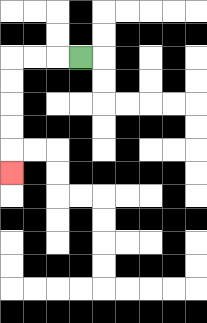{'start': '[3, 2]', 'end': '[0, 7]', 'path_directions': 'L,L,L,D,D,D,D,D', 'path_coordinates': '[[3, 2], [2, 2], [1, 2], [0, 2], [0, 3], [0, 4], [0, 5], [0, 6], [0, 7]]'}